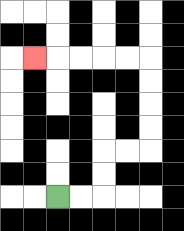{'start': '[2, 8]', 'end': '[1, 2]', 'path_directions': 'R,R,U,U,R,R,U,U,U,U,L,L,L,L,L', 'path_coordinates': '[[2, 8], [3, 8], [4, 8], [4, 7], [4, 6], [5, 6], [6, 6], [6, 5], [6, 4], [6, 3], [6, 2], [5, 2], [4, 2], [3, 2], [2, 2], [1, 2]]'}